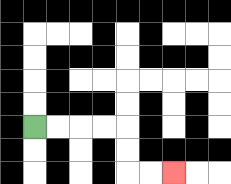{'start': '[1, 5]', 'end': '[7, 7]', 'path_directions': 'R,R,R,R,D,D,R,R', 'path_coordinates': '[[1, 5], [2, 5], [3, 5], [4, 5], [5, 5], [5, 6], [5, 7], [6, 7], [7, 7]]'}